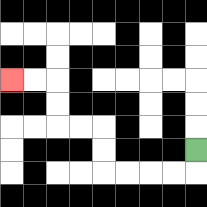{'start': '[8, 6]', 'end': '[0, 3]', 'path_directions': 'D,L,L,L,L,U,U,L,L,U,U,L,L', 'path_coordinates': '[[8, 6], [8, 7], [7, 7], [6, 7], [5, 7], [4, 7], [4, 6], [4, 5], [3, 5], [2, 5], [2, 4], [2, 3], [1, 3], [0, 3]]'}